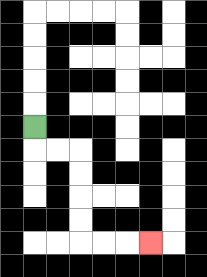{'start': '[1, 5]', 'end': '[6, 10]', 'path_directions': 'D,R,R,D,D,D,D,R,R,R', 'path_coordinates': '[[1, 5], [1, 6], [2, 6], [3, 6], [3, 7], [3, 8], [3, 9], [3, 10], [4, 10], [5, 10], [6, 10]]'}